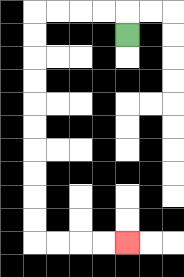{'start': '[5, 1]', 'end': '[5, 10]', 'path_directions': 'U,L,L,L,L,D,D,D,D,D,D,D,D,D,D,R,R,R,R', 'path_coordinates': '[[5, 1], [5, 0], [4, 0], [3, 0], [2, 0], [1, 0], [1, 1], [1, 2], [1, 3], [1, 4], [1, 5], [1, 6], [1, 7], [1, 8], [1, 9], [1, 10], [2, 10], [3, 10], [4, 10], [5, 10]]'}